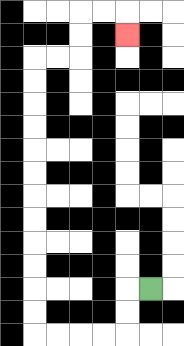{'start': '[6, 12]', 'end': '[5, 1]', 'path_directions': 'L,D,D,L,L,L,L,U,U,U,U,U,U,U,U,U,U,U,U,R,R,U,U,R,R,D', 'path_coordinates': '[[6, 12], [5, 12], [5, 13], [5, 14], [4, 14], [3, 14], [2, 14], [1, 14], [1, 13], [1, 12], [1, 11], [1, 10], [1, 9], [1, 8], [1, 7], [1, 6], [1, 5], [1, 4], [1, 3], [1, 2], [2, 2], [3, 2], [3, 1], [3, 0], [4, 0], [5, 0], [5, 1]]'}